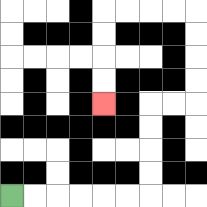{'start': '[0, 8]', 'end': '[4, 4]', 'path_directions': 'R,R,R,R,R,R,U,U,U,U,R,R,U,U,U,U,L,L,L,L,D,D,D,D', 'path_coordinates': '[[0, 8], [1, 8], [2, 8], [3, 8], [4, 8], [5, 8], [6, 8], [6, 7], [6, 6], [6, 5], [6, 4], [7, 4], [8, 4], [8, 3], [8, 2], [8, 1], [8, 0], [7, 0], [6, 0], [5, 0], [4, 0], [4, 1], [4, 2], [4, 3], [4, 4]]'}